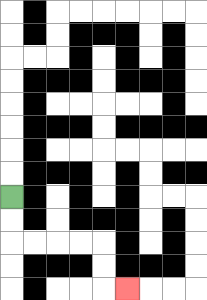{'start': '[0, 8]', 'end': '[5, 12]', 'path_directions': 'D,D,R,R,R,R,D,D,R', 'path_coordinates': '[[0, 8], [0, 9], [0, 10], [1, 10], [2, 10], [3, 10], [4, 10], [4, 11], [4, 12], [5, 12]]'}